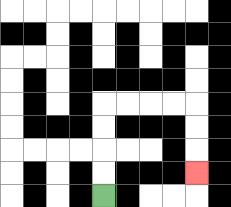{'start': '[4, 8]', 'end': '[8, 7]', 'path_directions': 'U,U,U,U,R,R,R,R,D,D,D', 'path_coordinates': '[[4, 8], [4, 7], [4, 6], [4, 5], [4, 4], [5, 4], [6, 4], [7, 4], [8, 4], [8, 5], [8, 6], [8, 7]]'}